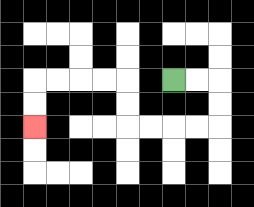{'start': '[7, 3]', 'end': '[1, 5]', 'path_directions': 'R,R,D,D,L,L,L,L,U,U,L,L,L,L,D,D', 'path_coordinates': '[[7, 3], [8, 3], [9, 3], [9, 4], [9, 5], [8, 5], [7, 5], [6, 5], [5, 5], [5, 4], [5, 3], [4, 3], [3, 3], [2, 3], [1, 3], [1, 4], [1, 5]]'}